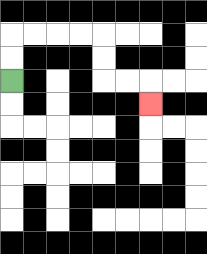{'start': '[0, 3]', 'end': '[6, 4]', 'path_directions': 'U,U,R,R,R,R,D,D,R,R,D', 'path_coordinates': '[[0, 3], [0, 2], [0, 1], [1, 1], [2, 1], [3, 1], [4, 1], [4, 2], [4, 3], [5, 3], [6, 3], [6, 4]]'}